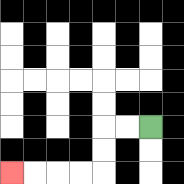{'start': '[6, 5]', 'end': '[0, 7]', 'path_directions': 'L,L,D,D,L,L,L,L', 'path_coordinates': '[[6, 5], [5, 5], [4, 5], [4, 6], [4, 7], [3, 7], [2, 7], [1, 7], [0, 7]]'}